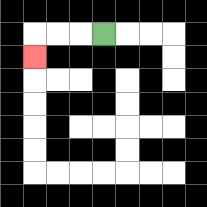{'start': '[4, 1]', 'end': '[1, 2]', 'path_directions': 'L,L,L,D', 'path_coordinates': '[[4, 1], [3, 1], [2, 1], [1, 1], [1, 2]]'}